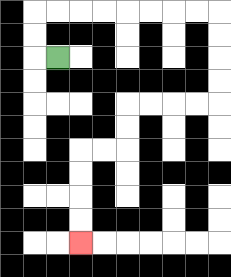{'start': '[2, 2]', 'end': '[3, 10]', 'path_directions': 'L,U,U,R,R,R,R,R,R,R,R,D,D,D,D,L,L,L,L,D,D,L,L,D,D,D,D', 'path_coordinates': '[[2, 2], [1, 2], [1, 1], [1, 0], [2, 0], [3, 0], [4, 0], [5, 0], [6, 0], [7, 0], [8, 0], [9, 0], [9, 1], [9, 2], [9, 3], [9, 4], [8, 4], [7, 4], [6, 4], [5, 4], [5, 5], [5, 6], [4, 6], [3, 6], [3, 7], [3, 8], [3, 9], [3, 10]]'}